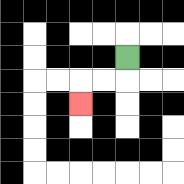{'start': '[5, 2]', 'end': '[3, 4]', 'path_directions': 'D,L,L,D', 'path_coordinates': '[[5, 2], [5, 3], [4, 3], [3, 3], [3, 4]]'}